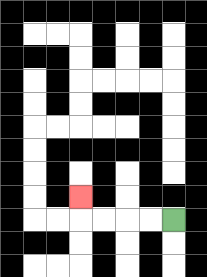{'start': '[7, 9]', 'end': '[3, 8]', 'path_directions': 'L,L,L,L,U', 'path_coordinates': '[[7, 9], [6, 9], [5, 9], [4, 9], [3, 9], [3, 8]]'}